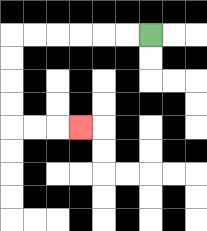{'start': '[6, 1]', 'end': '[3, 5]', 'path_directions': 'L,L,L,L,L,L,D,D,D,D,R,R,R', 'path_coordinates': '[[6, 1], [5, 1], [4, 1], [3, 1], [2, 1], [1, 1], [0, 1], [0, 2], [0, 3], [0, 4], [0, 5], [1, 5], [2, 5], [3, 5]]'}